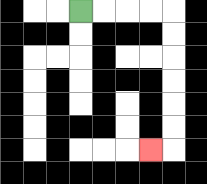{'start': '[3, 0]', 'end': '[6, 6]', 'path_directions': 'R,R,R,R,D,D,D,D,D,D,L', 'path_coordinates': '[[3, 0], [4, 0], [5, 0], [6, 0], [7, 0], [7, 1], [7, 2], [7, 3], [7, 4], [7, 5], [7, 6], [6, 6]]'}